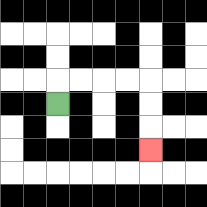{'start': '[2, 4]', 'end': '[6, 6]', 'path_directions': 'U,R,R,R,R,D,D,D', 'path_coordinates': '[[2, 4], [2, 3], [3, 3], [4, 3], [5, 3], [6, 3], [6, 4], [6, 5], [6, 6]]'}